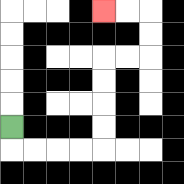{'start': '[0, 5]', 'end': '[4, 0]', 'path_directions': 'D,R,R,R,R,U,U,U,U,R,R,U,U,L,L', 'path_coordinates': '[[0, 5], [0, 6], [1, 6], [2, 6], [3, 6], [4, 6], [4, 5], [4, 4], [4, 3], [4, 2], [5, 2], [6, 2], [6, 1], [6, 0], [5, 0], [4, 0]]'}